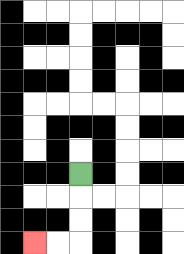{'start': '[3, 7]', 'end': '[1, 10]', 'path_directions': 'D,D,D,L,L', 'path_coordinates': '[[3, 7], [3, 8], [3, 9], [3, 10], [2, 10], [1, 10]]'}